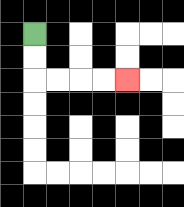{'start': '[1, 1]', 'end': '[5, 3]', 'path_directions': 'D,D,R,R,R,R', 'path_coordinates': '[[1, 1], [1, 2], [1, 3], [2, 3], [3, 3], [4, 3], [5, 3]]'}